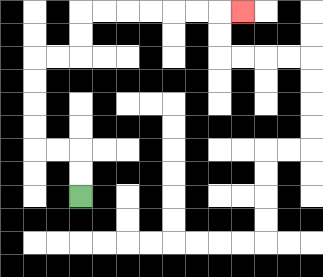{'start': '[3, 8]', 'end': '[10, 0]', 'path_directions': 'U,U,L,L,U,U,U,U,R,R,U,U,R,R,R,R,R,R,R', 'path_coordinates': '[[3, 8], [3, 7], [3, 6], [2, 6], [1, 6], [1, 5], [1, 4], [1, 3], [1, 2], [2, 2], [3, 2], [3, 1], [3, 0], [4, 0], [5, 0], [6, 0], [7, 0], [8, 0], [9, 0], [10, 0]]'}